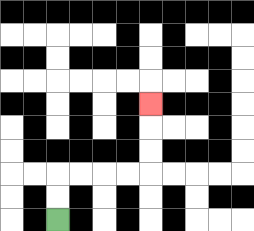{'start': '[2, 9]', 'end': '[6, 4]', 'path_directions': 'U,U,R,R,R,R,U,U,U', 'path_coordinates': '[[2, 9], [2, 8], [2, 7], [3, 7], [4, 7], [5, 7], [6, 7], [6, 6], [6, 5], [6, 4]]'}